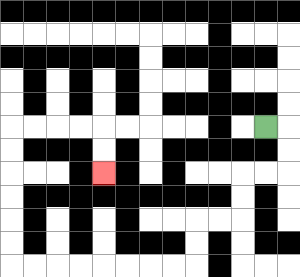{'start': '[11, 5]', 'end': '[4, 7]', 'path_directions': 'R,D,D,L,L,D,D,L,L,D,D,L,L,L,L,L,L,L,L,U,U,U,U,U,U,R,R,R,R,D,D', 'path_coordinates': '[[11, 5], [12, 5], [12, 6], [12, 7], [11, 7], [10, 7], [10, 8], [10, 9], [9, 9], [8, 9], [8, 10], [8, 11], [7, 11], [6, 11], [5, 11], [4, 11], [3, 11], [2, 11], [1, 11], [0, 11], [0, 10], [0, 9], [0, 8], [0, 7], [0, 6], [0, 5], [1, 5], [2, 5], [3, 5], [4, 5], [4, 6], [4, 7]]'}